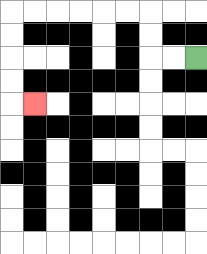{'start': '[8, 2]', 'end': '[1, 4]', 'path_directions': 'L,L,U,U,L,L,L,L,L,L,D,D,D,D,R', 'path_coordinates': '[[8, 2], [7, 2], [6, 2], [6, 1], [6, 0], [5, 0], [4, 0], [3, 0], [2, 0], [1, 0], [0, 0], [0, 1], [0, 2], [0, 3], [0, 4], [1, 4]]'}